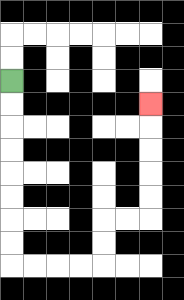{'start': '[0, 3]', 'end': '[6, 4]', 'path_directions': 'D,D,D,D,D,D,D,D,R,R,R,R,U,U,R,R,U,U,U,U,U', 'path_coordinates': '[[0, 3], [0, 4], [0, 5], [0, 6], [0, 7], [0, 8], [0, 9], [0, 10], [0, 11], [1, 11], [2, 11], [3, 11], [4, 11], [4, 10], [4, 9], [5, 9], [6, 9], [6, 8], [6, 7], [6, 6], [6, 5], [6, 4]]'}